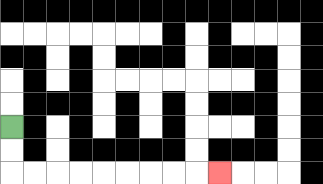{'start': '[0, 5]', 'end': '[9, 7]', 'path_directions': 'D,D,R,R,R,R,R,R,R,R,R', 'path_coordinates': '[[0, 5], [0, 6], [0, 7], [1, 7], [2, 7], [3, 7], [4, 7], [5, 7], [6, 7], [7, 7], [8, 7], [9, 7]]'}